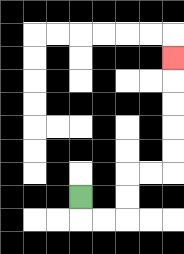{'start': '[3, 8]', 'end': '[7, 2]', 'path_directions': 'D,R,R,U,U,R,R,U,U,U,U,U', 'path_coordinates': '[[3, 8], [3, 9], [4, 9], [5, 9], [5, 8], [5, 7], [6, 7], [7, 7], [7, 6], [7, 5], [7, 4], [7, 3], [7, 2]]'}